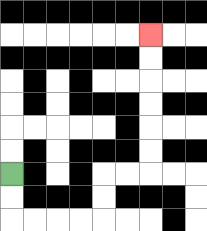{'start': '[0, 7]', 'end': '[6, 1]', 'path_directions': 'D,D,R,R,R,R,U,U,R,R,U,U,U,U,U,U', 'path_coordinates': '[[0, 7], [0, 8], [0, 9], [1, 9], [2, 9], [3, 9], [4, 9], [4, 8], [4, 7], [5, 7], [6, 7], [6, 6], [6, 5], [6, 4], [6, 3], [6, 2], [6, 1]]'}